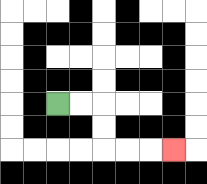{'start': '[2, 4]', 'end': '[7, 6]', 'path_directions': 'R,R,D,D,R,R,R', 'path_coordinates': '[[2, 4], [3, 4], [4, 4], [4, 5], [4, 6], [5, 6], [6, 6], [7, 6]]'}